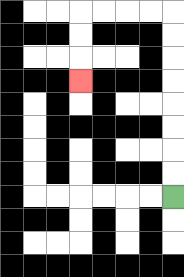{'start': '[7, 8]', 'end': '[3, 3]', 'path_directions': 'U,U,U,U,U,U,U,U,L,L,L,L,D,D,D', 'path_coordinates': '[[7, 8], [7, 7], [7, 6], [7, 5], [7, 4], [7, 3], [7, 2], [7, 1], [7, 0], [6, 0], [5, 0], [4, 0], [3, 0], [3, 1], [3, 2], [3, 3]]'}